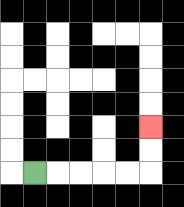{'start': '[1, 7]', 'end': '[6, 5]', 'path_directions': 'R,R,R,R,R,U,U', 'path_coordinates': '[[1, 7], [2, 7], [3, 7], [4, 7], [5, 7], [6, 7], [6, 6], [6, 5]]'}